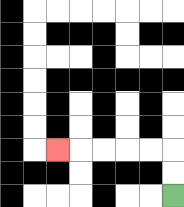{'start': '[7, 8]', 'end': '[2, 6]', 'path_directions': 'U,U,L,L,L,L,L', 'path_coordinates': '[[7, 8], [7, 7], [7, 6], [6, 6], [5, 6], [4, 6], [3, 6], [2, 6]]'}